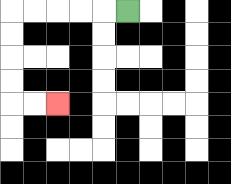{'start': '[5, 0]', 'end': '[2, 4]', 'path_directions': 'L,L,L,L,L,D,D,D,D,R,R', 'path_coordinates': '[[5, 0], [4, 0], [3, 0], [2, 0], [1, 0], [0, 0], [0, 1], [0, 2], [0, 3], [0, 4], [1, 4], [2, 4]]'}